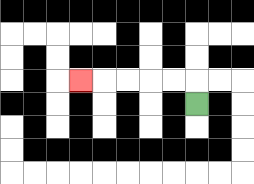{'start': '[8, 4]', 'end': '[3, 3]', 'path_directions': 'U,L,L,L,L,L', 'path_coordinates': '[[8, 4], [8, 3], [7, 3], [6, 3], [5, 3], [4, 3], [3, 3]]'}